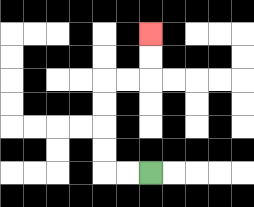{'start': '[6, 7]', 'end': '[6, 1]', 'path_directions': 'L,L,U,U,U,U,R,R,U,U', 'path_coordinates': '[[6, 7], [5, 7], [4, 7], [4, 6], [4, 5], [4, 4], [4, 3], [5, 3], [6, 3], [6, 2], [6, 1]]'}